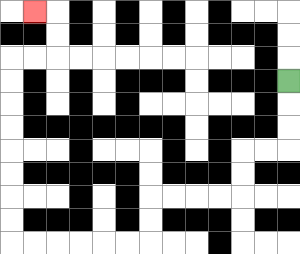{'start': '[12, 3]', 'end': '[1, 0]', 'path_directions': 'D,D,D,L,L,D,D,L,L,L,L,D,D,L,L,L,L,L,L,U,U,U,U,U,U,U,U,R,R,U,U,L', 'path_coordinates': '[[12, 3], [12, 4], [12, 5], [12, 6], [11, 6], [10, 6], [10, 7], [10, 8], [9, 8], [8, 8], [7, 8], [6, 8], [6, 9], [6, 10], [5, 10], [4, 10], [3, 10], [2, 10], [1, 10], [0, 10], [0, 9], [0, 8], [0, 7], [0, 6], [0, 5], [0, 4], [0, 3], [0, 2], [1, 2], [2, 2], [2, 1], [2, 0], [1, 0]]'}